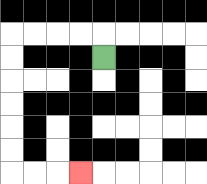{'start': '[4, 2]', 'end': '[3, 7]', 'path_directions': 'U,L,L,L,L,D,D,D,D,D,D,R,R,R', 'path_coordinates': '[[4, 2], [4, 1], [3, 1], [2, 1], [1, 1], [0, 1], [0, 2], [0, 3], [0, 4], [0, 5], [0, 6], [0, 7], [1, 7], [2, 7], [3, 7]]'}